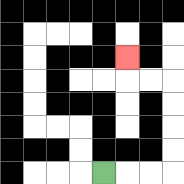{'start': '[4, 7]', 'end': '[5, 2]', 'path_directions': 'R,R,R,U,U,U,U,L,L,U', 'path_coordinates': '[[4, 7], [5, 7], [6, 7], [7, 7], [7, 6], [7, 5], [7, 4], [7, 3], [6, 3], [5, 3], [5, 2]]'}